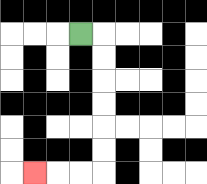{'start': '[3, 1]', 'end': '[1, 7]', 'path_directions': 'R,D,D,D,D,D,D,L,L,L', 'path_coordinates': '[[3, 1], [4, 1], [4, 2], [4, 3], [4, 4], [4, 5], [4, 6], [4, 7], [3, 7], [2, 7], [1, 7]]'}